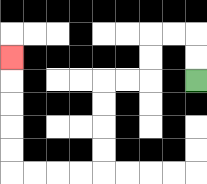{'start': '[8, 3]', 'end': '[0, 2]', 'path_directions': 'U,U,L,L,D,D,L,L,D,D,D,D,L,L,L,L,U,U,U,U,U', 'path_coordinates': '[[8, 3], [8, 2], [8, 1], [7, 1], [6, 1], [6, 2], [6, 3], [5, 3], [4, 3], [4, 4], [4, 5], [4, 6], [4, 7], [3, 7], [2, 7], [1, 7], [0, 7], [0, 6], [0, 5], [0, 4], [0, 3], [0, 2]]'}